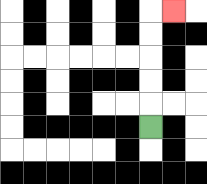{'start': '[6, 5]', 'end': '[7, 0]', 'path_directions': 'U,U,U,U,U,R', 'path_coordinates': '[[6, 5], [6, 4], [6, 3], [6, 2], [6, 1], [6, 0], [7, 0]]'}